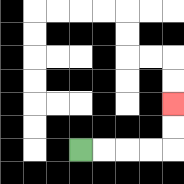{'start': '[3, 6]', 'end': '[7, 4]', 'path_directions': 'R,R,R,R,U,U', 'path_coordinates': '[[3, 6], [4, 6], [5, 6], [6, 6], [7, 6], [7, 5], [7, 4]]'}